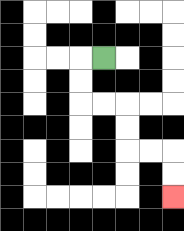{'start': '[4, 2]', 'end': '[7, 8]', 'path_directions': 'L,D,D,R,R,D,D,R,R,D,D', 'path_coordinates': '[[4, 2], [3, 2], [3, 3], [3, 4], [4, 4], [5, 4], [5, 5], [5, 6], [6, 6], [7, 6], [7, 7], [7, 8]]'}